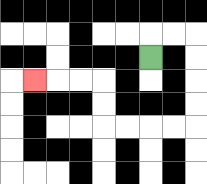{'start': '[6, 2]', 'end': '[1, 3]', 'path_directions': 'U,R,R,D,D,D,D,L,L,L,L,U,U,L,L,L', 'path_coordinates': '[[6, 2], [6, 1], [7, 1], [8, 1], [8, 2], [8, 3], [8, 4], [8, 5], [7, 5], [6, 5], [5, 5], [4, 5], [4, 4], [4, 3], [3, 3], [2, 3], [1, 3]]'}